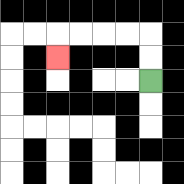{'start': '[6, 3]', 'end': '[2, 2]', 'path_directions': 'U,U,L,L,L,L,D', 'path_coordinates': '[[6, 3], [6, 2], [6, 1], [5, 1], [4, 1], [3, 1], [2, 1], [2, 2]]'}